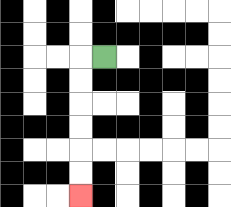{'start': '[4, 2]', 'end': '[3, 8]', 'path_directions': 'L,D,D,D,D,D,D', 'path_coordinates': '[[4, 2], [3, 2], [3, 3], [3, 4], [3, 5], [3, 6], [3, 7], [3, 8]]'}